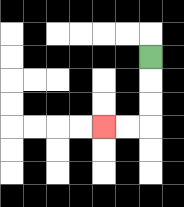{'start': '[6, 2]', 'end': '[4, 5]', 'path_directions': 'D,D,D,L,L', 'path_coordinates': '[[6, 2], [6, 3], [6, 4], [6, 5], [5, 5], [4, 5]]'}